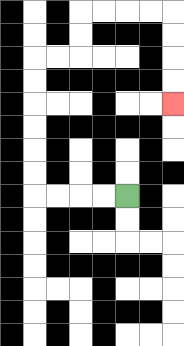{'start': '[5, 8]', 'end': '[7, 4]', 'path_directions': 'L,L,L,L,U,U,U,U,U,U,R,R,U,U,R,R,R,R,D,D,D,D', 'path_coordinates': '[[5, 8], [4, 8], [3, 8], [2, 8], [1, 8], [1, 7], [1, 6], [1, 5], [1, 4], [1, 3], [1, 2], [2, 2], [3, 2], [3, 1], [3, 0], [4, 0], [5, 0], [6, 0], [7, 0], [7, 1], [7, 2], [7, 3], [7, 4]]'}